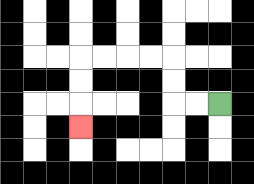{'start': '[9, 4]', 'end': '[3, 5]', 'path_directions': 'L,L,U,U,L,L,L,L,D,D,D', 'path_coordinates': '[[9, 4], [8, 4], [7, 4], [7, 3], [7, 2], [6, 2], [5, 2], [4, 2], [3, 2], [3, 3], [3, 4], [3, 5]]'}